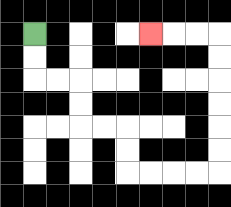{'start': '[1, 1]', 'end': '[6, 1]', 'path_directions': 'D,D,R,R,D,D,R,R,D,D,R,R,R,R,U,U,U,U,U,U,L,L,L', 'path_coordinates': '[[1, 1], [1, 2], [1, 3], [2, 3], [3, 3], [3, 4], [3, 5], [4, 5], [5, 5], [5, 6], [5, 7], [6, 7], [7, 7], [8, 7], [9, 7], [9, 6], [9, 5], [9, 4], [9, 3], [9, 2], [9, 1], [8, 1], [7, 1], [6, 1]]'}